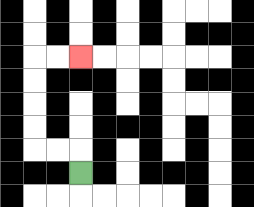{'start': '[3, 7]', 'end': '[3, 2]', 'path_directions': 'U,L,L,U,U,U,U,R,R', 'path_coordinates': '[[3, 7], [3, 6], [2, 6], [1, 6], [1, 5], [1, 4], [1, 3], [1, 2], [2, 2], [3, 2]]'}